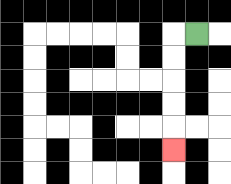{'start': '[8, 1]', 'end': '[7, 6]', 'path_directions': 'L,D,D,D,D,D', 'path_coordinates': '[[8, 1], [7, 1], [7, 2], [7, 3], [7, 4], [7, 5], [7, 6]]'}